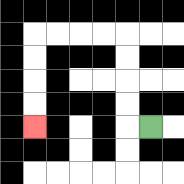{'start': '[6, 5]', 'end': '[1, 5]', 'path_directions': 'L,U,U,U,U,L,L,L,L,D,D,D,D', 'path_coordinates': '[[6, 5], [5, 5], [5, 4], [5, 3], [5, 2], [5, 1], [4, 1], [3, 1], [2, 1], [1, 1], [1, 2], [1, 3], [1, 4], [1, 5]]'}